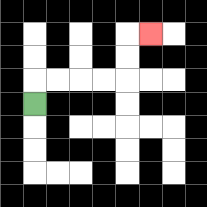{'start': '[1, 4]', 'end': '[6, 1]', 'path_directions': 'U,R,R,R,R,U,U,R', 'path_coordinates': '[[1, 4], [1, 3], [2, 3], [3, 3], [4, 3], [5, 3], [5, 2], [5, 1], [6, 1]]'}